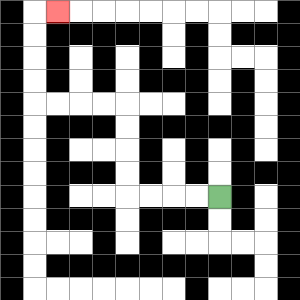{'start': '[9, 8]', 'end': '[2, 0]', 'path_directions': 'L,L,L,L,U,U,U,U,L,L,L,L,U,U,U,U,R', 'path_coordinates': '[[9, 8], [8, 8], [7, 8], [6, 8], [5, 8], [5, 7], [5, 6], [5, 5], [5, 4], [4, 4], [3, 4], [2, 4], [1, 4], [1, 3], [1, 2], [1, 1], [1, 0], [2, 0]]'}